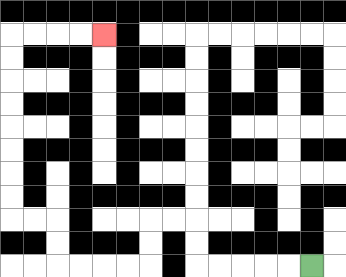{'start': '[13, 11]', 'end': '[4, 1]', 'path_directions': 'L,L,L,L,L,U,U,L,L,D,D,L,L,L,L,U,U,L,L,U,U,U,U,U,U,U,U,R,R,R,R', 'path_coordinates': '[[13, 11], [12, 11], [11, 11], [10, 11], [9, 11], [8, 11], [8, 10], [8, 9], [7, 9], [6, 9], [6, 10], [6, 11], [5, 11], [4, 11], [3, 11], [2, 11], [2, 10], [2, 9], [1, 9], [0, 9], [0, 8], [0, 7], [0, 6], [0, 5], [0, 4], [0, 3], [0, 2], [0, 1], [1, 1], [2, 1], [3, 1], [4, 1]]'}